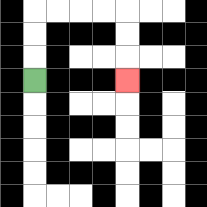{'start': '[1, 3]', 'end': '[5, 3]', 'path_directions': 'U,U,U,R,R,R,R,D,D,D', 'path_coordinates': '[[1, 3], [1, 2], [1, 1], [1, 0], [2, 0], [3, 0], [4, 0], [5, 0], [5, 1], [5, 2], [5, 3]]'}